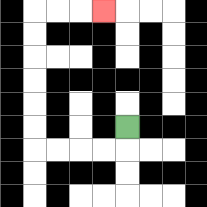{'start': '[5, 5]', 'end': '[4, 0]', 'path_directions': 'D,L,L,L,L,U,U,U,U,U,U,R,R,R', 'path_coordinates': '[[5, 5], [5, 6], [4, 6], [3, 6], [2, 6], [1, 6], [1, 5], [1, 4], [1, 3], [1, 2], [1, 1], [1, 0], [2, 0], [3, 0], [4, 0]]'}